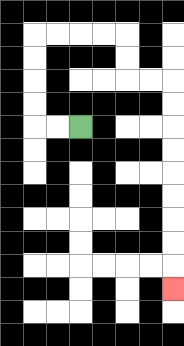{'start': '[3, 5]', 'end': '[7, 12]', 'path_directions': 'L,L,U,U,U,U,R,R,R,R,D,D,R,R,D,D,D,D,D,D,D,D,D', 'path_coordinates': '[[3, 5], [2, 5], [1, 5], [1, 4], [1, 3], [1, 2], [1, 1], [2, 1], [3, 1], [4, 1], [5, 1], [5, 2], [5, 3], [6, 3], [7, 3], [7, 4], [7, 5], [7, 6], [7, 7], [7, 8], [7, 9], [7, 10], [7, 11], [7, 12]]'}